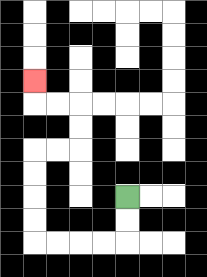{'start': '[5, 8]', 'end': '[1, 3]', 'path_directions': 'D,D,L,L,L,L,U,U,U,U,R,R,U,U,L,L,U', 'path_coordinates': '[[5, 8], [5, 9], [5, 10], [4, 10], [3, 10], [2, 10], [1, 10], [1, 9], [1, 8], [1, 7], [1, 6], [2, 6], [3, 6], [3, 5], [3, 4], [2, 4], [1, 4], [1, 3]]'}